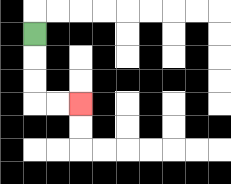{'start': '[1, 1]', 'end': '[3, 4]', 'path_directions': 'D,D,D,R,R', 'path_coordinates': '[[1, 1], [1, 2], [1, 3], [1, 4], [2, 4], [3, 4]]'}